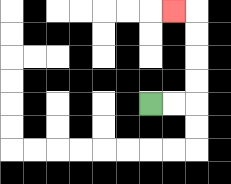{'start': '[6, 4]', 'end': '[7, 0]', 'path_directions': 'R,R,U,U,U,U,L', 'path_coordinates': '[[6, 4], [7, 4], [8, 4], [8, 3], [8, 2], [8, 1], [8, 0], [7, 0]]'}